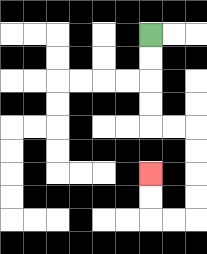{'start': '[6, 1]', 'end': '[6, 7]', 'path_directions': 'D,D,D,D,R,R,D,D,D,D,L,L,U,U', 'path_coordinates': '[[6, 1], [6, 2], [6, 3], [6, 4], [6, 5], [7, 5], [8, 5], [8, 6], [8, 7], [8, 8], [8, 9], [7, 9], [6, 9], [6, 8], [6, 7]]'}